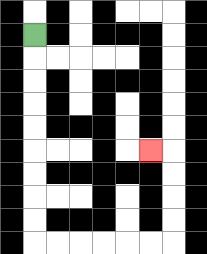{'start': '[1, 1]', 'end': '[6, 6]', 'path_directions': 'D,D,D,D,D,D,D,D,D,R,R,R,R,R,R,U,U,U,U,L', 'path_coordinates': '[[1, 1], [1, 2], [1, 3], [1, 4], [1, 5], [1, 6], [1, 7], [1, 8], [1, 9], [1, 10], [2, 10], [3, 10], [4, 10], [5, 10], [6, 10], [7, 10], [7, 9], [7, 8], [7, 7], [7, 6], [6, 6]]'}